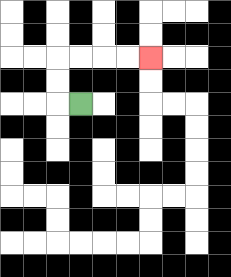{'start': '[3, 4]', 'end': '[6, 2]', 'path_directions': 'L,U,U,R,R,R,R', 'path_coordinates': '[[3, 4], [2, 4], [2, 3], [2, 2], [3, 2], [4, 2], [5, 2], [6, 2]]'}